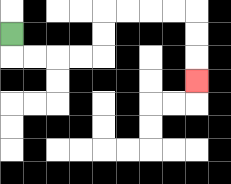{'start': '[0, 1]', 'end': '[8, 3]', 'path_directions': 'D,R,R,R,R,U,U,R,R,R,R,D,D,D', 'path_coordinates': '[[0, 1], [0, 2], [1, 2], [2, 2], [3, 2], [4, 2], [4, 1], [4, 0], [5, 0], [6, 0], [7, 0], [8, 0], [8, 1], [8, 2], [8, 3]]'}